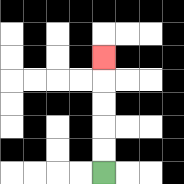{'start': '[4, 7]', 'end': '[4, 2]', 'path_directions': 'U,U,U,U,U', 'path_coordinates': '[[4, 7], [4, 6], [4, 5], [4, 4], [4, 3], [4, 2]]'}